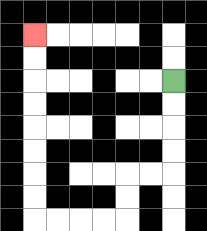{'start': '[7, 3]', 'end': '[1, 1]', 'path_directions': 'D,D,D,D,L,L,D,D,L,L,L,L,U,U,U,U,U,U,U,U', 'path_coordinates': '[[7, 3], [7, 4], [7, 5], [7, 6], [7, 7], [6, 7], [5, 7], [5, 8], [5, 9], [4, 9], [3, 9], [2, 9], [1, 9], [1, 8], [1, 7], [1, 6], [1, 5], [1, 4], [1, 3], [1, 2], [1, 1]]'}